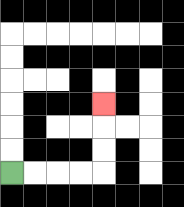{'start': '[0, 7]', 'end': '[4, 4]', 'path_directions': 'R,R,R,R,U,U,U', 'path_coordinates': '[[0, 7], [1, 7], [2, 7], [3, 7], [4, 7], [4, 6], [4, 5], [4, 4]]'}